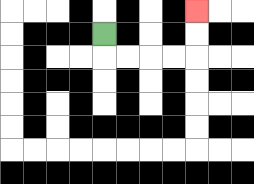{'start': '[4, 1]', 'end': '[8, 0]', 'path_directions': 'D,R,R,R,R,U,U', 'path_coordinates': '[[4, 1], [4, 2], [5, 2], [6, 2], [7, 2], [8, 2], [8, 1], [8, 0]]'}